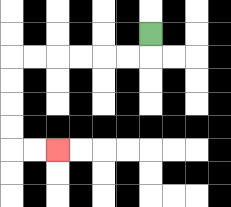{'start': '[6, 1]', 'end': '[2, 6]', 'path_directions': 'D,L,L,L,L,L,L,D,D,D,D,R,R', 'path_coordinates': '[[6, 1], [6, 2], [5, 2], [4, 2], [3, 2], [2, 2], [1, 2], [0, 2], [0, 3], [0, 4], [0, 5], [0, 6], [1, 6], [2, 6]]'}